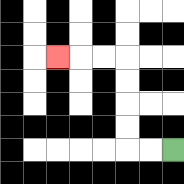{'start': '[7, 6]', 'end': '[2, 2]', 'path_directions': 'L,L,U,U,U,U,L,L,L', 'path_coordinates': '[[7, 6], [6, 6], [5, 6], [5, 5], [5, 4], [5, 3], [5, 2], [4, 2], [3, 2], [2, 2]]'}